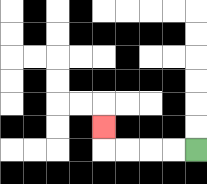{'start': '[8, 6]', 'end': '[4, 5]', 'path_directions': 'L,L,L,L,U', 'path_coordinates': '[[8, 6], [7, 6], [6, 6], [5, 6], [4, 6], [4, 5]]'}